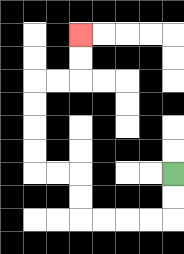{'start': '[7, 7]', 'end': '[3, 1]', 'path_directions': 'D,D,L,L,L,L,U,U,L,L,U,U,U,U,R,R,U,U', 'path_coordinates': '[[7, 7], [7, 8], [7, 9], [6, 9], [5, 9], [4, 9], [3, 9], [3, 8], [3, 7], [2, 7], [1, 7], [1, 6], [1, 5], [1, 4], [1, 3], [2, 3], [3, 3], [3, 2], [3, 1]]'}